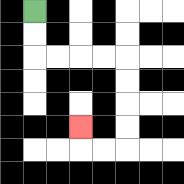{'start': '[1, 0]', 'end': '[3, 5]', 'path_directions': 'D,D,R,R,R,R,D,D,D,D,L,L,U', 'path_coordinates': '[[1, 0], [1, 1], [1, 2], [2, 2], [3, 2], [4, 2], [5, 2], [5, 3], [5, 4], [5, 5], [5, 6], [4, 6], [3, 6], [3, 5]]'}